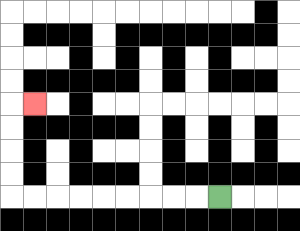{'start': '[9, 8]', 'end': '[1, 4]', 'path_directions': 'L,L,L,L,L,L,L,L,L,U,U,U,U,R', 'path_coordinates': '[[9, 8], [8, 8], [7, 8], [6, 8], [5, 8], [4, 8], [3, 8], [2, 8], [1, 8], [0, 8], [0, 7], [0, 6], [0, 5], [0, 4], [1, 4]]'}